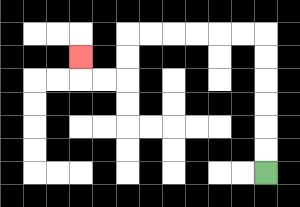{'start': '[11, 7]', 'end': '[3, 2]', 'path_directions': 'U,U,U,U,U,U,L,L,L,L,L,L,D,D,L,L,U', 'path_coordinates': '[[11, 7], [11, 6], [11, 5], [11, 4], [11, 3], [11, 2], [11, 1], [10, 1], [9, 1], [8, 1], [7, 1], [6, 1], [5, 1], [5, 2], [5, 3], [4, 3], [3, 3], [3, 2]]'}